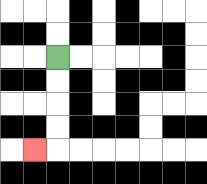{'start': '[2, 2]', 'end': '[1, 6]', 'path_directions': 'D,D,D,D,L', 'path_coordinates': '[[2, 2], [2, 3], [2, 4], [2, 5], [2, 6], [1, 6]]'}